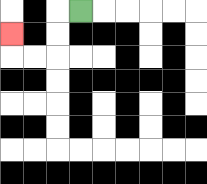{'start': '[3, 0]', 'end': '[0, 1]', 'path_directions': 'L,D,D,L,L,U', 'path_coordinates': '[[3, 0], [2, 0], [2, 1], [2, 2], [1, 2], [0, 2], [0, 1]]'}